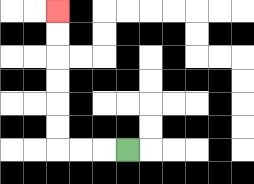{'start': '[5, 6]', 'end': '[2, 0]', 'path_directions': 'L,L,L,U,U,U,U,U,U', 'path_coordinates': '[[5, 6], [4, 6], [3, 6], [2, 6], [2, 5], [2, 4], [2, 3], [2, 2], [2, 1], [2, 0]]'}